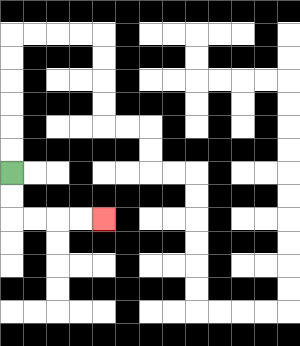{'start': '[0, 7]', 'end': '[4, 9]', 'path_directions': 'D,D,R,R,R,R', 'path_coordinates': '[[0, 7], [0, 8], [0, 9], [1, 9], [2, 9], [3, 9], [4, 9]]'}